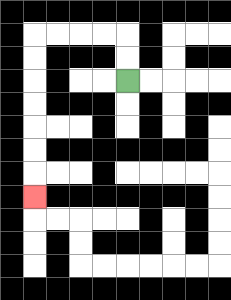{'start': '[5, 3]', 'end': '[1, 8]', 'path_directions': 'U,U,L,L,L,L,D,D,D,D,D,D,D', 'path_coordinates': '[[5, 3], [5, 2], [5, 1], [4, 1], [3, 1], [2, 1], [1, 1], [1, 2], [1, 3], [1, 4], [1, 5], [1, 6], [1, 7], [1, 8]]'}